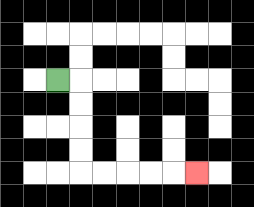{'start': '[2, 3]', 'end': '[8, 7]', 'path_directions': 'R,D,D,D,D,R,R,R,R,R', 'path_coordinates': '[[2, 3], [3, 3], [3, 4], [3, 5], [3, 6], [3, 7], [4, 7], [5, 7], [6, 7], [7, 7], [8, 7]]'}